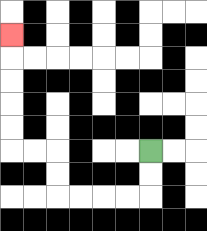{'start': '[6, 6]', 'end': '[0, 1]', 'path_directions': 'D,D,L,L,L,L,U,U,L,L,U,U,U,U,U', 'path_coordinates': '[[6, 6], [6, 7], [6, 8], [5, 8], [4, 8], [3, 8], [2, 8], [2, 7], [2, 6], [1, 6], [0, 6], [0, 5], [0, 4], [0, 3], [0, 2], [0, 1]]'}